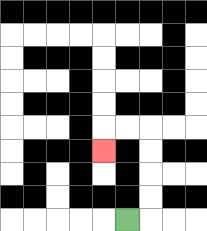{'start': '[5, 9]', 'end': '[4, 6]', 'path_directions': 'R,U,U,U,U,L,L,D', 'path_coordinates': '[[5, 9], [6, 9], [6, 8], [6, 7], [6, 6], [6, 5], [5, 5], [4, 5], [4, 6]]'}